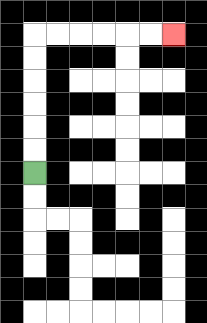{'start': '[1, 7]', 'end': '[7, 1]', 'path_directions': 'U,U,U,U,U,U,R,R,R,R,R,R', 'path_coordinates': '[[1, 7], [1, 6], [1, 5], [1, 4], [1, 3], [1, 2], [1, 1], [2, 1], [3, 1], [4, 1], [5, 1], [6, 1], [7, 1]]'}